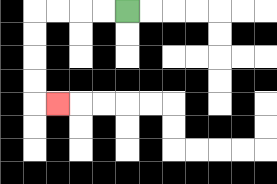{'start': '[5, 0]', 'end': '[2, 4]', 'path_directions': 'L,L,L,L,D,D,D,D,R', 'path_coordinates': '[[5, 0], [4, 0], [3, 0], [2, 0], [1, 0], [1, 1], [1, 2], [1, 3], [1, 4], [2, 4]]'}